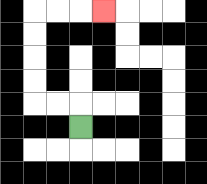{'start': '[3, 5]', 'end': '[4, 0]', 'path_directions': 'U,L,L,U,U,U,U,R,R,R', 'path_coordinates': '[[3, 5], [3, 4], [2, 4], [1, 4], [1, 3], [1, 2], [1, 1], [1, 0], [2, 0], [3, 0], [4, 0]]'}